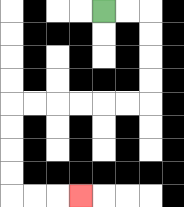{'start': '[4, 0]', 'end': '[3, 8]', 'path_directions': 'R,R,D,D,D,D,L,L,L,L,L,L,D,D,D,D,R,R,R', 'path_coordinates': '[[4, 0], [5, 0], [6, 0], [6, 1], [6, 2], [6, 3], [6, 4], [5, 4], [4, 4], [3, 4], [2, 4], [1, 4], [0, 4], [0, 5], [0, 6], [0, 7], [0, 8], [1, 8], [2, 8], [3, 8]]'}